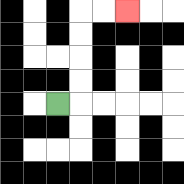{'start': '[2, 4]', 'end': '[5, 0]', 'path_directions': 'R,U,U,U,U,R,R', 'path_coordinates': '[[2, 4], [3, 4], [3, 3], [3, 2], [3, 1], [3, 0], [4, 0], [5, 0]]'}